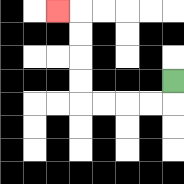{'start': '[7, 3]', 'end': '[2, 0]', 'path_directions': 'D,L,L,L,L,U,U,U,U,L', 'path_coordinates': '[[7, 3], [7, 4], [6, 4], [5, 4], [4, 4], [3, 4], [3, 3], [3, 2], [3, 1], [3, 0], [2, 0]]'}